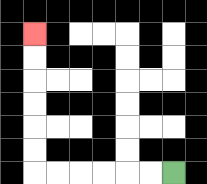{'start': '[7, 7]', 'end': '[1, 1]', 'path_directions': 'L,L,L,L,L,L,U,U,U,U,U,U', 'path_coordinates': '[[7, 7], [6, 7], [5, 7], [4, 7], [3, 7], [2, 7], [1, 7], [1, 6], [1, 5], [1, 4], [1, 3], [1, 2], [1, 1]]'}